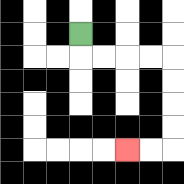{'start': '[3, 1]', 'end': '[5, 6]', 'path_directions': 'D,R,R,R,R,D,D,D,D,L,L', 'path_coordinates': '[[3, 1], [3, 2], [4, 2], [5, 2], [6, 2], [7, 2], [7, 3], [7, 4], [7, 5], [7, 6], [6, 6], [5, 6]]'}